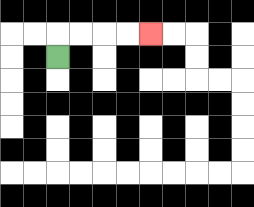{'start': '[2, 2]', 'end': '[6, 1]', 'path_directions': 'U,R,R,R,R', 'path_coordinates': '[[2, 2], [2, 1], [3, 1], [4, 1], [5, 1], [6, 1]]'}